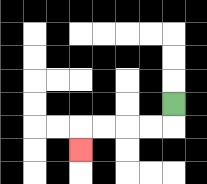{'start': '[7, 4]', 'end': '[3, 6]', 'path_directions': 'D,L,L,L,L,D', 'path_coordinates': '[[7, 4], [7, 5], [6, 5], [5, 5], [4, 5], [3, 5], [3, 6]]'}